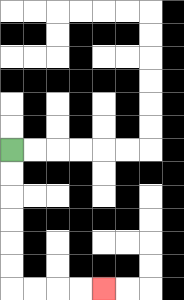{'start': '[0, 6]', 'end': '[4, 12]', 'path_directions': 'D,D,D,D,D,D,R,R,R,R', 'path_coordinates': '[[0, 6], [0, 7], [0, 8], [0, 9], [0, 10], [0, 11], [0, 12], [1, 12], [2, 12], [3, 12], [4, 12]]'}